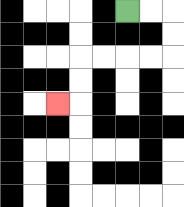{'start': '[5, 0]', 'end': '[2, 4]', 'path_directions': 'R,R,D,D,L,L,L,L,D,D,L', 'path_coordinates': '[[5, 0], [6, 0], [7, 0], [7, 1], [7, 2], [6, 2], [5, 2], [4, 2], [3, 2], [3, 3], [3, 4], [2, 4]]'}